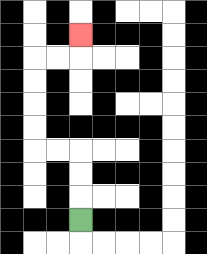{'start': '[3, 9]', 'end': '[3, 1]', 'path_directions': 'U,U,U,L,L,U,U,U,U,R,R,U', 'path_coordinates': '[[3, 9], [3, 8], [3, 7], [3, 6], [2, 6], [1, 6], [1, 5], [1, 4], [1, 3], [1, 2], [2, 2], [3, 2], [3, 1]]'}